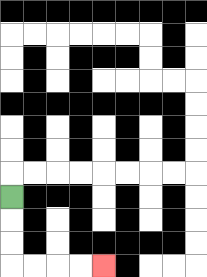{'start': '[0, 8]', 'end': '[4, 11]', 'path_directions': 'D,D,D,R,R,R,R', 'path_coordinates': '[[0, 8], [0, 9], [0, 10], [0, 11], [1, 11], [2, 11], [3, 11], [4, 11]]'}